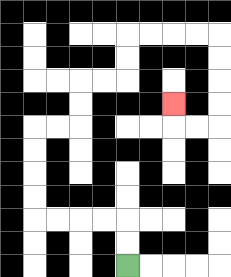{'start': '[5, 11]', 'end': '[7, 4]', 'path_directions': 'U,U,L,L,L,L,U,U,U,U,R,R,U,U,R,R,U,U,R,R,R,R,D,D,D,D,L,L,U', 'path_coordinates': '[[5, 11], [5, 10], [5, 9], [4, 9], [3, 9], [2, 9], [1, 9], [1, 8], [1, 7], [1, 6], [1, 5], [2, 5], [3, 5], [3, 4], [3, 3], [4, 3], [5, 3], [5, 2], [5, 1], [6, 1], [7, 1], [8, 1], [9, 1], [9, 2], [9, 3], [9, 4], [9, 5], [8, 5], [7, 5], [7, 4]]'}